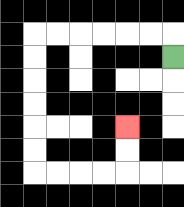{'start': '[7, 2]', 'end': '[5, 5]', 'path_directions': 'U,L,L,L,L,L,L,D,D,D,D,D,D,R,R,R,R,U,U', 'path_coordinates': '[[7, 2], [7, 1], [6, 1], [5, 1], [4, 1], [3, 1], [2, 1], [1, 1], [1, 2], [1, 3], [1, 4], [1, 5], [1, 6], [1, 7], [2, 7], [3, 7], [4, 7], [5, 7], [5, 6], [5, 5]]'}